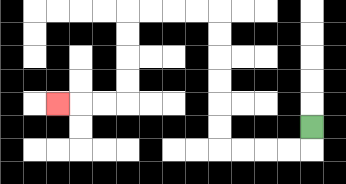{'start': '[13, 5]', 'end': '[2, 4]', 'path_directions': 'D,L,L,L,L,U,U,U,U,U,U,L,L,L,L,D,D,D,D,L,L,L', 'path_coordinates': '[[13, 5], [13, 6], [12, 6], [11, 6], [10, 6], [9, 6], [9, 5], [9, 4], [9, 3], [9, 2], [9, 1], [9, 0], [8, 0], [7, 0], [6, 0], [5, 0], [5, 1], [5, 2], [5, 3], [5, 4], [4, 4], [3, 4], [2, 4]]'}